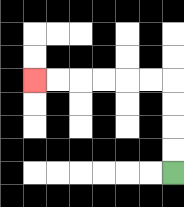{'start': '[7, 7]', 'end': '[1, 3]', 'path_directions': 'U,U,U,U,L,L,L,L,L,L', 'path_coordinates': '[[7, 7], [7, 6], [7, 5], [7, 4], [7, 3], [6, 3], [5, 3], [4, 3], [3, 3], [2, 3], [1, 3]]'}